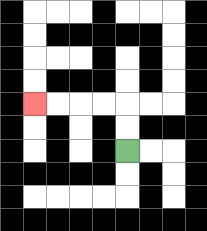{'start': '[5, 6]', 'end': '[1, 4]', 'path_directions': 'U,U,L,L,L,L', 'path_coordinates': '[[5, 6], [5, 5], [5, 4], [4, 4], [3, 4], [2, 4], [1, 4]]'}